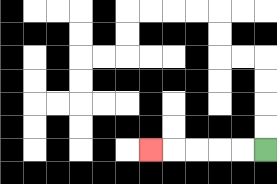{'start': '[11, 6]', 'end': '[6, 6]', 'path_directions': 'L,L,L,L,L', 'path_coordinates': '[[11, 6], [10, 6], [9, 6], [8, 6], [7, 6], [6, 6]]'}